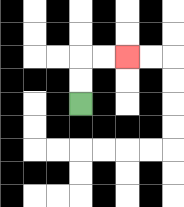{'start': '[3, 4]', 'end': '[5, 2]', 'path_directions': 'U,U,R,R', 'path_coordinates': '[[3, 4], [3, 3], [3, 2], [4, 2], [5, 2]]'}